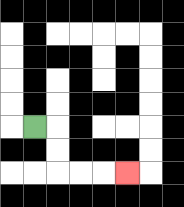{'start': '[1, 5]', 'end': '[5, 7]', 'path_directions': 'R,D,D,R,R,R', 'path_coordinates': '[[1, 5], [2, 5], [2, 6], [2, 7], [3, 7], [4, 7], [5, 7]]'}